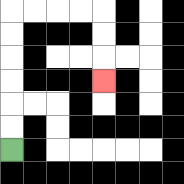{'start': '[0, 6]', 'end': '[4, 3]', 'path_directions': 'U,U,U,U,U,U,R,R,R,R,D,D,D', 'path_coordinates': '[[0, 6], [0, 5], [0, 4], [0, 3], [0, 2], [0, 1], [0, 0], [1, 0], [2, 0], [3, 0], [4, 0], [4, 1], [4, 2], [4, 3]]'}